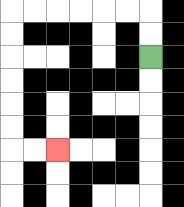{'start': '[6, 2]', 'end': '[2, 6]', 'path_directions': 'U,U,L,L,L,L,L,L,D,D,D,D,D,D,R,R', 'path_coordinates': '[[6, 2], [6, 1], [6, 0], [5, 0], [4, 0], [3, 0], [2, 0], [1, 0], [0, 0], [0, 1], [0, 2], [0, 3], [0, 4], [0, 5], [0, 6], [1, 6], [2, 6]]'}